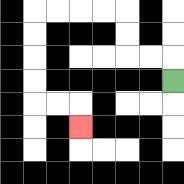{'start': '[7, 3]', 'end': '[3, 5]', 'path_directions': 'U,L,L,U,U,L,L,L,L,D,D,D,D,R,R,D', 'path_coordinates': '[[7, 3], [7, 2], [6, 2], [5, 2], [5, 1], [5, 0], [4, 0], [3, 0], [2, 0], [1, 0], [1, 1], [1, 2], [1, 3], [1, 4], [2, 4], [3, 4], [3, 5]]'}